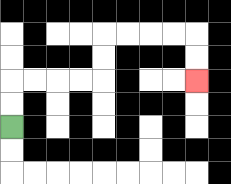{'start': '[0, 5]', 'end': '[8, 3]', 'path_directions': 'U,U,R,R,R,R,U,U,R,R,R,R,D,D', 'path_coordinates': '[[0, 5], [0, 4], [0, 3], [1, 3], [2, 3], [3, 3], [4, 3], [4, 2], [4, 1], [5, 1], [6, 1], [7, 1], [8, 1], [8, 2], [8, 3]]'}